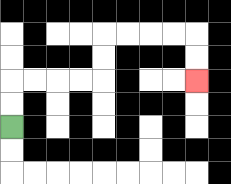{'start': '[0, 5]', 'end': '[8, 3]', 'path_directions': 'U,U,R,R,R,R,U,U,R,R,R,R,D,D', 'path_coordinates': '[[0, 5], [0, 4], [0, 3], [1, 3], [2, 3], [3, 3], [4, 3], [4, 2], [4, 1], [5, 1], [6, 1], [7, 1], [8, 1], [8, 2], [8, 3]]'}